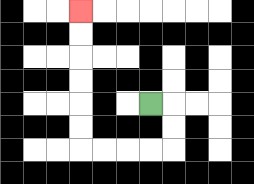{'start': '[6, 4]', 'end': '[3, 0]', 'path_directions': 'R,D,D,L,L,L,L,U,U,U,U,U,U', 'path_coordinates': '[[6, 4], [7, 4], [7, 5], [7, 6], [6, 6], [5, 6], [4, 6], [3, 6], [3, 5], [3, 4], [3, 3], [3, 2], [3, 1], [3, 0]]'}